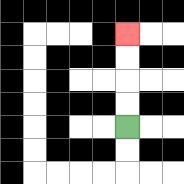{'start': '[5, 5]', 'end': '[5, 1]', 'path_directions': 'U,U,U,U', 'path_coordinates': '[[5, 5], [5, 4], [5, 3], [5, 2], [5, 1]]'}